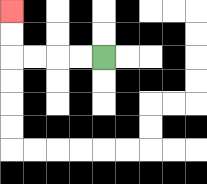{'start': '[4, 2]', 'end': '[0, 0]', 'path_directions': 'L,L,L,L,U,U', 'path_coordinates': '[[4, 2], [3, 2], [2, 2], [1, 2], [0, 2], [0, 1], [0, 0]]'}